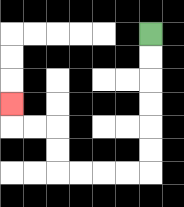{'start': '[6, 1]', 'end': '[0, 4]', 'path_directions': 'D,D,D,D,D,D,L,L,L,L,U,U,L,L,U', 'path_coordinates': '[[6, 1], [6, 2], [6, 3], [6, 4], [6, 5], [6, 6], [6, 7], [5, 7], [4, 7], [3, 7], [2, 7], [2, 6], [2, 5], [1, 5], [0, 5], [0, 4]]'}